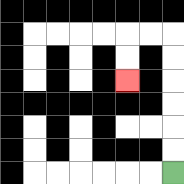{'start': '[7, 7]', 'end': '[5, 3]', 'path_directions': 'U,U,U,U,U,U,L,L,D,D', 'path_coordinates': '[[7, 7], [7, 6], [7, 5], [7, 4], [7, 3], [7, 2], [7, 1], [6, 1], [5, 1], [5, 2], [5, 3]]'}